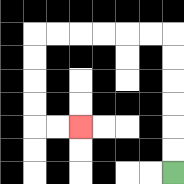{'start': '[7, 7]', 'end': '[3, 5]', 'path_directions': 'U,U,U,U,U,U,L,L,L,L,L,L,D,D,D,D,R,R', 'path_coordinates': '[[7, 7], [7, 6], [7, 5], [7, 4], [7, 3], [7, 2], [7, 1], [6, 1], [5, 1], [4, 1], [3, 1], [2, 1], [1, 1], [1, 2], [1, 3], [1, 4], [1, 5], [2, 5], [3, 5]]'}